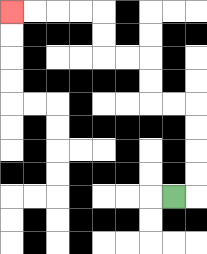{'start': '[7, 8]', 'end': '[0, 0]', 'path_directions': 'R,U,U,U,U,L,L,U,U,L,L,U,U,L,L,L,L', 'path_coordinates': '[[7, 8], [8, 8], [8, 7], [8, 6], [8, 5], [8, 4], [7, 4], [6, 4], [6, 3], [6, 2], [5, 2], [4, 2], [4, 1], [4, 0], [3, 0], [2, 0], [1, 0], [0, 0]]'}